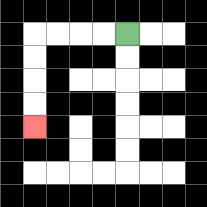{'start': '[5, 1]', 'end': '[1, 5]', 'path_directions': 'L,L,L,L,D,D,D,D', 'path_coordinates': '[[5, 1], [4, 1], [3, 1], [2, 1], [1, 1], [1, 2], [1, 3], [1, 4], [1, 5]]'}